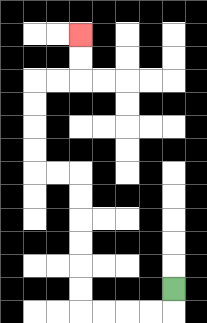{'start': '[7, 12]', 'end': '[3, 1]', 'path_directions': 'D,L,L,L,L,U,U,U,U,U,U,L,L,U,U,U,U,R,R,U,U', 'path_coordinates': '[[7, 12], [7, 13], [6, 13], [5, 13], [4, 13], [3, 13], [3, 12], [3, 11], [3, 10], [3, 9], [3, 8], [3, 7], [2, 7], [1, 7], [1, 6], [1, 5], [1, 4], [1, 3], [2, 3], [3, 3], [3, 2], [3, 1]]'}